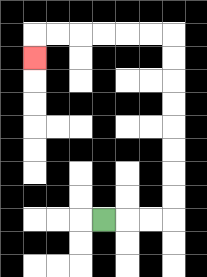{'start': '[4, 9]', 'end': '[1, 2]', 'path_directions': 'R,R,R,U,U,U,U,U,U,U,U,L,L,L,L,L,L,D', 'path_coordinates': '[[4, 9], [5, 9], [6, 9], [7, 9], [7, 8], [7, 7], [7, 6], [7, 5], [7, 4], [7, 3], [7, 2], [7, 1], [6, 1], [5, 1], [4, 1], [3, 1], [2, 1], [1, 1], [1, 2]]'}